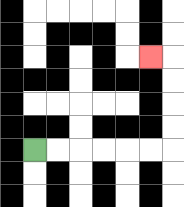{'start': '[1, 6]', 'end': '[6, 2]', 'path_directions': 'R,R,R,R,R,R,U,U,U,U,L', 'path_coordinates': '[[1, 6], [2, 6], [3, 6], [4, 6], [5, 6], [6, 6], [7, 6], [7, 5], [7, 4], [7, 3], [7, 2], [6, 2]]'}